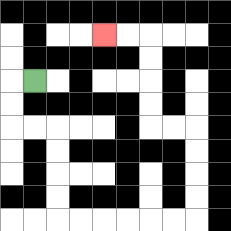{'start': '[1, 3]', 'end': '[4, 1]', 'path_directions': 'L,D,D,R,R,D,D,D,D,R,R,R,R,R,R,U,U,U,U,L,L,U,U,U,U,L,L', 'path_coordinates': '[[1, 3], [0, 3], [0, 4], [0, 5], [1, 5], [2, 5], [2, 6], [2, 7], [2, 8], [2, 9], [3, 9], [4, 9], [5, 9], [6, 9], [7, 9], [8, 9], [8, 8], [8, 7], [8, 6], [8, 5], [7, 5], [6, 5], [6, 4], [6, 3], [6, 2], [6, 1], [5, 1], [4, 1]]'}